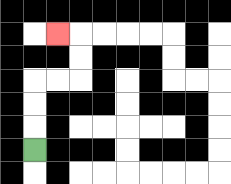{'start': '[1, 6]', 'end': '[2, 1]', 'path_directions': 'U,U,U,R,R,U,U,L', 'path_coordinates': '[[1, 6], [1, 5], [1, 4], [1, 3], [2, 3], [3, 3], [3, 2], [3, 1], [2, 1]]'}